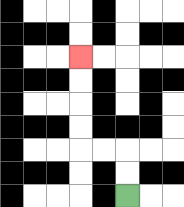{'start': '[5, 8]', 'end': '[3, 2]', 'path_directions': 'U,U,L,L,U,U,U,U', 'path_coordinates': '[[5, 8], [5, 7], [5, 6], [4, 6], [3, 6], [3, 5], [3, 4], [3, 3], [3, 2]]'}